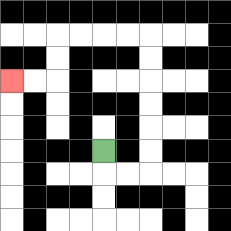{'start': '[4, 6]', 'end': '[0, 3]', 'path_directions': 'D,R,R,U,U,U,U,U,U,L,L,L,L,D,D,L,L', 'path_coordinates': '[[4, 6], [4, 7], [5, 7], [6, 7], [6, 6], [6, 5], [6, 4], [6, 3], [6, 2], [6, 1], [5, 1], [4, 1], [3, 1], [2, 1], [2, 2], [2, 3], [1, 3], [0, 3]]'}